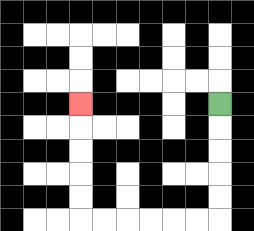{'start': '[9, 4]', 'end': '[3, 4]', 'path_directions': 'D,D,D,D,D,L,L,L,L,L,L,U,U,U,U,U', 'path_coordinates': '[[9, 4], [9, 5], [9, 6], [9, 7], [9, 8], [9, 9], [8, 9], [7, 9], [6, 9], [5, 9], [4, 9], [3, 9], [3, 8], [3, 7], [3, 6], [3, 5], [3, 4]]'}